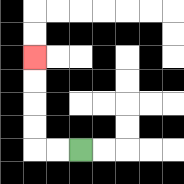{'start': '[3, 6]', 'end': '[1, 2]', 'path_directions': 'L,L,U,U,U,U', 'path_coordinates': '[[3, 6], [2, 6], [1, 6], [1, 5], [1, 4], [1, 3], [1, 2]]'}